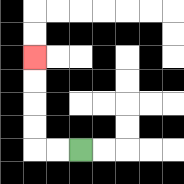{'start': '[3, 6]', 'end': '[1, 2]', 'path_directions': 'L,L,U,U,U,U', 'path_coordinates': '[[3, 6], [2, 6], [1, 6], [1, 5], [1, 4], [1, 3], [1, 2]]'}